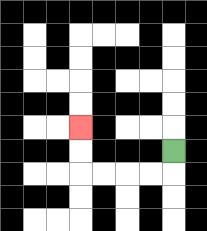{'start': '[7, 6]', 'end': '[3, 5]', 'path_directions': 'D,L,L,L,L,U,U', 'path_coordinates': '[[7, 6], [7, 7], [6, 7], [5, 7], [4, 7], [3, 7], [3, 6], [3, 5]]'}